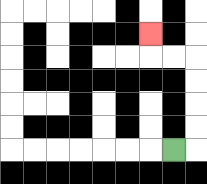{'start': '[7, 6]', 'end': '[6, 1]', 'path_directions': 'R,U,U,U,U,L,L,U', 'path_coordinates': '[[7, 6], [8, 6], [8, 5], [8, 4], [8, 3], [8, 2], [7, 2], [6, 2], [6, 1]]'}